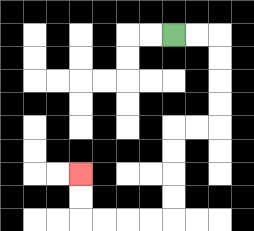{'start': '[7, 1]', 'end': '[3, 7]', 'path_directions': 'R,R,D,D,D,D,L,L,D,D,D,D,L,L,L,L,U,U', 'path_coordinates': '[[7, 1], [8, 1], [9, 1], [9, 2], [9, 3], [9, 4], [9, 5], [8, 5], [7, 5], [7, 6], [7, 7], [7, 8], [7, 9], [6, 9], [5, 9], [4, 9], [3, 9], [3, 8], [3, 7]]'}